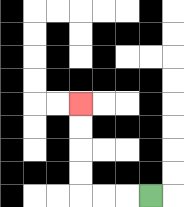{'start': '[6, 8]', 'end': '[3, 4]', 'path_directions': 'L,L,L,U,U,U,U', 'path_coordinates': '[[6, 8], [5, 8], [4, 8], [3, 8], [3, 7], [3, 6], [3, 5], [3, 4]]'}